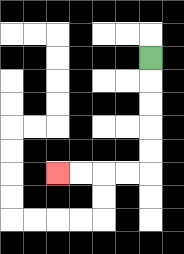{'start': '[6, 2]', 'end': '[2, 7]', 'path_directions': 'D,D,D,D,D,L,L,L,L', 'path_coordinates': '[[6, 2], [6, 3], [6, 4], [6, 5], [6, 6], [6, 7], [5, 7], [4, 7], [3, 7], [2, 7]]'}